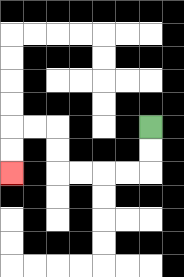{'start': '[6, 5]', 'end': '[0, 7]', 'path_directions': 'D,D,L,L,L,L,U,U,L,L,D,D', 'path_coordinates': '[[6, 5], [6, 6], [6, 7], [5, 7], [4, 7], [3, 7], [2, 7], [2, 6], [2, 5], [1, 5], [0, 5], [0, 6], [0, 7]]'}